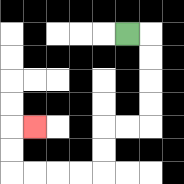{'start': '[5, 1]', 'end': '[1, 5]', 'path_directions': 'R,D,D,D,D,L,L,D,D,L,L,L,L,U,U,R', 'path_coordinates': '[[5, 1], [6, 1], [6, 2], [6, 3], [6, 4], [6, 5], [5, 5], [4, 5], [4, 6], [4, 7], [3, 7], [2, 7], [1, 7], [0, 7], [0, 6], [0, 5], [1, 5]]'}